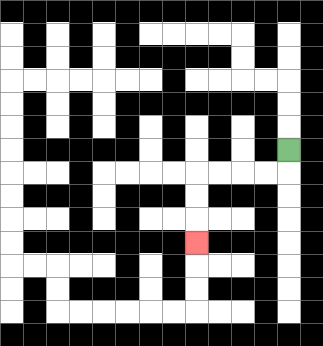{'start': '[12, 6]', 'end': '[8, 10]', 'path_directions': 'D,L,L,L,L,D,D,D', 'path_coordinates': '[[12, 6], [12, 7], [11, 7], [10, 7], [9, 7], [8, 7], [8, 8], [8, 9], [8, 10]]'}